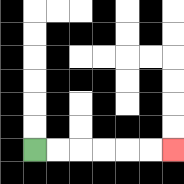{'start': '[1, 6]', 'end': '[7, 6]', 'path_directions': 'R,R,R,R,R,R', 'path_coordinates': '[[1, 6], [2, 6], [3, 6], [4, 6], [5, 6], [6, 6], [7, 6]]'}